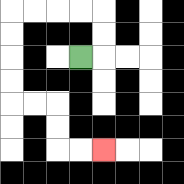{'start': '[3, 2]', 'end': '[4, 6]', 'path_directions': 'R,U,U,L,L,L,L,D,D,D,D,R,R,D,D,R,R', 'path_coordinates': '[[3, 2], [4, 2], [4, 1], [4, 0], [3, 0], [2, 0], [1, 0], [0, 0], [0, 1], [0, 2], [0, 3], [0, 4], [1, 4], [2, 4], [2, 5], [2, 6], [3, 6], [4, 6]]'}